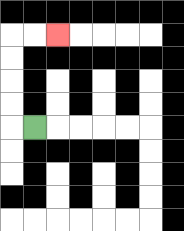{'start': '[1, 5]', 'end': '[2, 1]', 'path_directions': 'L,U,U,U,U,R,R', 'path_coordinates': '[[1, 5], [0, 5], [0, 4], [0, 3], [0, 2], [0, 1], [1, 1], [2, 1]]'}